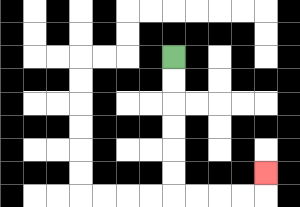{'start': '[7, 2]', 'end': '[11, 7]', 'path_directions': 'D,D,D,D,D,D,R,R,R,R,U', 'path_coordinates': '[[7, 2], [7, 3], [7, 4], [7, 5], [7, 6], [7, 7], [7, 8], [8, 8], [9, 8], [10, 8], [11, 8], [11, 7]]'}